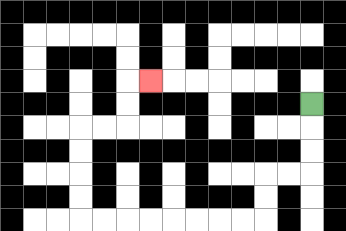{'start': '[13, 4]', 'end': '[6, 3]', 'path_directions': 'D,D,D,L,L,D,D,L,L,L,L,L,L,L,L,U,U,U,U,R,R,U,U,R', 'path_coordinates': '[[13, 4], [13, 5], [13, 6], [13, 7], [12, 7], [11, 7], [11, 8], [11, 9], [10, 9], [9, 9], [8, 9], [7, 9], [6, 9], [5, 9], [4, 9], [3, 9], [3, 8], [3, 7], [3, 6], [3, 5], [4, 5], [5, 5], [5, 4], [5, 3], [6, 3]]'}